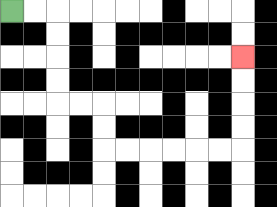{'start': '[0, 0]', 'end': '[10, 2]', 'path_directions': 'R,R,D,D,D,D,R,R,D,D,R,R,R,R,R,R,U,U,U,U', 'path_coordinates': '[[0, 0], [1, 0], [2, 0], [2, 1], [2, 2], [2, 3], [2, 4], [3, 4], [4, 4], [4, 5], [4, 6], [5, 6], [6, 6], [7, 6], [8, 6], [9, 6], [10, 6], [10, 5], [10, 4], [10, 3], [10, 2]]'}